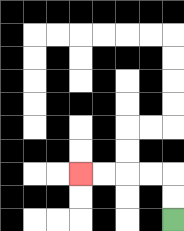{'start': '[7, 9]', 'end': '[3, 7]', 'path_directions': 'U,U,L,L,L,L', 'path_coordinates': '[[7, 9], [7, 8], [7, 7], [6, 7], [5, 7], [4, 7], [3, 7]]'}